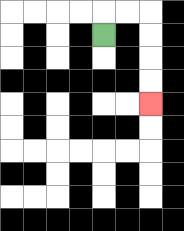{'start': '[4, 1]', 'end': '[6, 4]', 'path_directions': 'U,R,R,D,D,D,D', 'path_coordinates': '[[4, 1], [4, 0], [5, 0], [6, 0], [6, 1], [6, 2], [6, 3], [6, 4]]'}